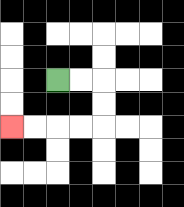{'start': '[2, 3]', 'end': '[0, 5]', 'path_directions': 'R,R,D,D,L,L,L,L', 'path_coordinates': '[[2, 3], [3, 3], [4, 3], [4, 4], [4, 5], [3, 5], [2, 5], [1, 5], [0, 5]]'}